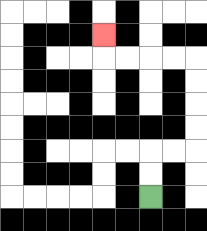{'start': '[6, 8]', 'end': '[4, 1]', 'path_directions': 'U,U,R,R,U,U,U,U,L,L,L,L,U', 'path_coordinates': '[[6, 8], [6, 7], [6, 6], [7, 6], [8, 6], [8, 5], [8, 4], [8, 3], [8, 2], [7, 2], [6, 2], [5, 2], [4, 2], [4, 1]]'}